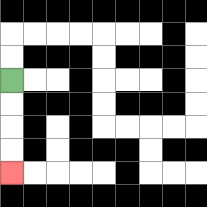{'start': '[0, 3]', 'end': '[0, 7]', 'path_directions': 'D,D,D,D', 'path_coordinates': '[[0, 3], [0, 4], [0, 5], [0, 6], [0, 7]]'}